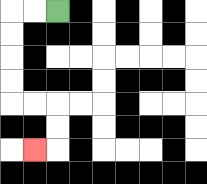{'start': '[2, 0]', 'end': '[1, 6]', 'path_directions': 'L,L,D,D,D,D,R,R,D,D,L', 'path_coordinates': '[[2, 0], [1, 0], [0, 0], [0, 1], [0, 2], [0, 3], [0, 4], [1, 4], [2, 4], [2, 5], [2, 6], [1, 6]]'}